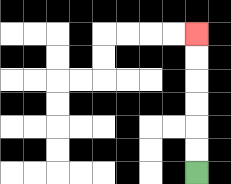{'start': '[8, 7]', 'end': '[8, 1]', 'path_directions': 'U,U,U,U,U,U', 'path_coordinates': '[[8, 7], [8, 6], [8, 5], [8, 4], [8, 3], [8, 2], [8, 1]]'}